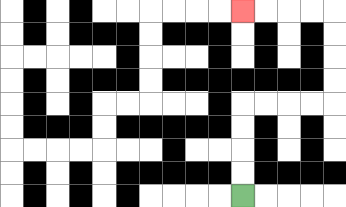{'start': '[10, 8]', 'end': '[10, 0]', 'path_directions': 'U,U,U,U,R,R,R,R,U,U,U,U,L,L,L,L', 'path_coordinates': '[[10, 8], [10, 7], [10, 6], [10, 5], [10, 4], [11, 4], [12, 4], [13, 4], [14, 4], [14, 3], [14, 2], [14, 1], [14, 0], [13, 0], [12, 0], [11, 0], [10, 0]]'}